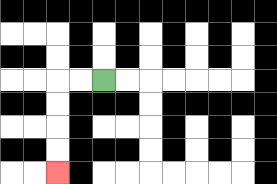{'start': '[4, 3]', 'end': '[2, 7]', 'path_directions': 'L,L,D,D,D,D', 'path_coordinates': '[[4, 3], [3, 3], [2, 3], [2, 4], [2, 5], [2, 6], [2, 7]]'}